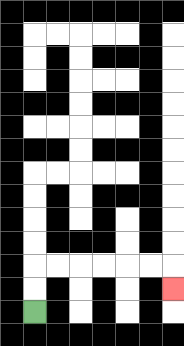{'start': '[1, 13]', 'end': '[7, 12]', 'path_directions': 'U,U,R,R,R,R,R,R,D', 'path_coordinates': '[[1, 13], [1, 12], [1, 11], [2, 11], [3, 11], [4, 11], [5, 11], [6, 11], [7, 11], [7, 12]]'}